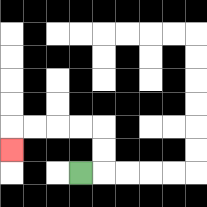{'start': '[3, 7]', 'end': '[0, 6]', 'path_directions': 'R,U,U,L,L,L,L,D', 'path_coordinates': '[[3, 7], [4, 7], [4, 6], [4, 5], [3, 5], [2, 5], [1, 5], [0, 5], [0, 6]]'}